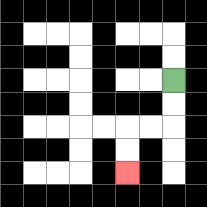{'start': '[7, 3]', 'end': '[5, 7]', 'path_directions': 'D,D,L,L,D,D', 'path_coordinates': '[[7, 3], [7, 4], [7, 5], [6, 5], [5, 5], [5, 6], [5, 7]]'}